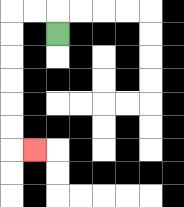{'start': '[2, 1]', 'end': '[1, 6]', 'path_directions': 'U,L,L,D,D,D,D,D,D,R', 'path_coordinates': '[[2, 1], [2, 0], [1, 0], [0, 0], [0, 1], [0, 2], [0, 3], [0, 4], [0, 5], [0, 6], [1, 6]]'}